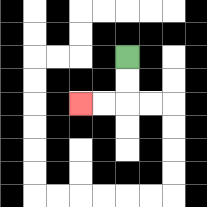{'start': '[5, 2]', 'end': '[3, 4]', 'path_directions': 'D,D,L,L', 'path_coordinates': '[[5, 2], [5, 3], [5, 4], [4, 4], [3, 4]]'}